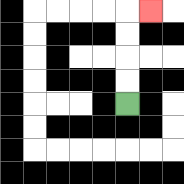{'start': '[5, 4]', 'end': '[6, 0]', 'path_directions': 'U,U,U,U,R', 'path_coordinates': '[[5, 4], [5, 3], [5, 2], [5, 1], [5, 0], [6, 0]]'}